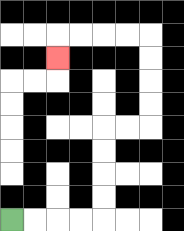{'start': '[0, 9]', 'end': '[2, 2]', 'path_directions': 'R,R,R,R,U,U,U,U,R,R,U,U,U,U,L,L,L,L,D', 'path_coordinates': '[[0, 9], [1, 9], [2, 9], [3, 9], [4, 9], [4, 8], [4, 7], [4, 6], [4, 5], [5, 5], [6, 5], [6, 4], [6, 3], [6, 2], [6, 1], [5, 1], [4, 1], [3, 1], [2, 1], [2, 2]]'}